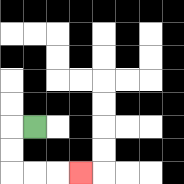{'start': '[1, 5]', 'end': '[3, 7]', 'path_directions': 'L,D,D,R,R,R', 'path_coordinates': '[[1, 5], [0, 5], [0, 6], [0, 7], [1, 7], [2, 7], [3, 7]]'}